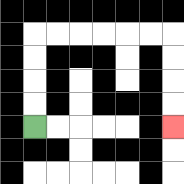{'start': '[1, 5]', 'end': '[7, 5]', 'path_directions': 'U,U,U,U,R,R,R,R,R,R,D,D,D,D', 'path_coordinates': '[[1, 5], [1, 4], [1, 3], [1, 2], [1, 1], [2, 1], [3, 1], [4, 1], [5, 1], [6, 1], [7, 1], [7, 2], [7, 3], [7, 4], [7, 5]]'}